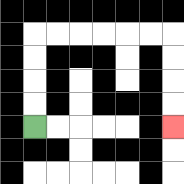{'start': '[1, 5]', 'end': '[7, 5]', 'path_directions': 'U,U,U,U,R,R,R,R,R,R,D,D,D,D', 'path_coordinates': '[[1, 5], [1, 4], [1, 3], [1, 2], [1, 1], [2, 1], [3, 1], [4, 1], [5, 1], [6, 1], [7, 1], [7, 2], [7, 3], [7, 4], [7, 5]]'}